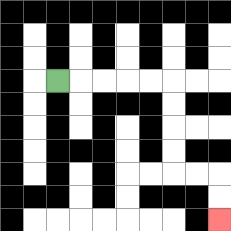{'start': '[2, 3]', 'end': '[9, 9]', 'path_directions': 'R,R,R,R,R,D,D,D,D,R,R,D,D', 'path_coordinates': '[[2, 3], [3, 3], [4, 3], [5, 3], [6, 3], [7, 3], [7, 4], [7, 5], [7, 6], [7, 7], [8, 7], [9, 7], [9, 8], [9, 9]]'}